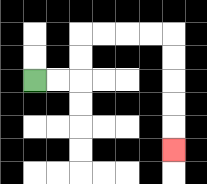{'start': '[1, 3]', 'end': '[7, 6]', 'path_directions': 'R,R,U,U,R,R,R,R,D,D,D,D,D', 'path_coordinates': '[[1, 3], [2, 3], [3, 3], [3, 2], [3, 1], [4, 1], [5, 1], [6, 1], [7, 1], [7, 2], [7, 3], [7, 4], [7, 5], [7, 6]]'}